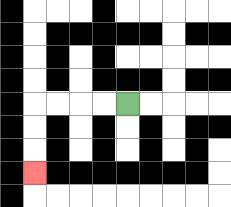{'start': '[5, 4]', 'end': '[1, 7]', 'path_directions': 'L,L,L,L,D,D,D', 'path_coordinates': '[[5, 4], [4, 4], [3, 4], [2, 4], [1, 4], [1, 5], [1, 6], [1, 7]]'}